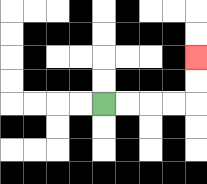{'start': '[4, 4]', 'end': '[8, 2]', 'path_directions': 'R,R,R,R,U,U', 'path_coordinates': '[[4, 4], [5, 4], [6, 4], [7, 4], [8, 4], [8, 3], [8, 2]]'}